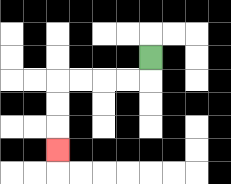{'start': '[6, 2]', 'end': '[2, 6]', 'path_directions': 'D,L,L,L,L,D,D,D', 'path_coordinates': '[[6, 2], [6, 3], [5, 3], [4, 3], [3, 3], [2, 3], [2, 4], [2, 5], [2, 6]]'}